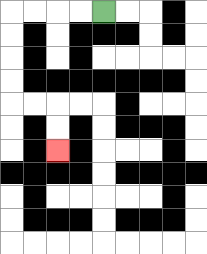{'start': '[4, 0]', 'end': '[2, 6]', 'path_directions': 'L,L,L,L,D,D,D,D,R,R,D,D', 'path_coordinates': '[[4, 0], [3, 0], [2, 0], [1, 0], [0, 0], [0, 1], [0, 2], [0, 3], [0, 4], [1, 4], [2, 4], [2, 5], [2, 6]]'}